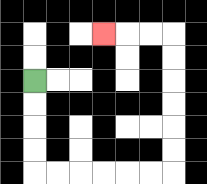{'start': '[1, 3]', 'end': '[4, 1]', 'path_directions': 'D,D,D,D,R,R,R,R,R,R,U,U,U,U,U,U,L,L,L', 'path_coordinates': '[[1, 3], [1, 4], [1, 5], [1, 6], [1, 7], [2, 7], [3, 7], [4, 7], [5, 7], [6, 7], [7, 7], [7, 6], [7, 5], [7, 4], [7, 3], [7, 2], [7, 1], [6, 1], [5, 1], [4, 1]]'}